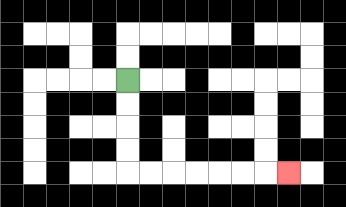{'start': '[5, 3]', 'end': '[12, 7]', 'path_directions': 'D,D,D,D,R,R,R,R,R,R,R', 'path_coordinates': '[[5, 3], [5, 4], [5, 5], [5, 6], [5, 7], [6, 7], [7, 7], [8, 7], [9, 7], [10, 7], [11, 7], [12, 7]]'}